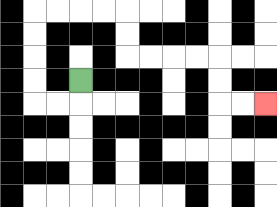{'start': '[3, 3]', 'end': '[11, 4]', 'path_directions': 'D,L,L,U,U,U,U,R,R,R,R,D,D,R,R,R,R,D,D,R,R', 'path_coordinates': '[[3, 3], [3, 4], [2, 4], [1, 4], [1, 3], [1, 2], [1, 1], [1, 0], [2, 0], [3, 0], [4, 0], [5, 0], [5, 1], [5, 2], [6, 2], [7, 2], [8, 2], [9, 2], [9, 3], [9, 4], [10, 4], [11, 4]]'}